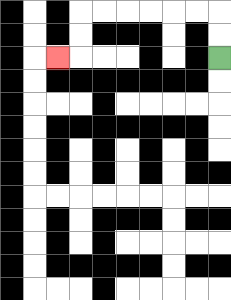{'start': '[9, 2]', 'end': '[2, 2]', 'path_directions': 'U,U,L,L,L,L,L,L,D,D,L', 'path_coordinates': '[[9, 2], [9, 1], [9, 0], [8, 0], [7, 0], [6, 0], [5, 0], [4, 0], [3, 0], [3, 1], [3, 2], [2, 2]]'}